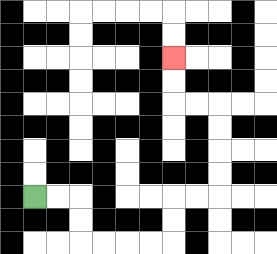{'start': '[1, 8]', 'end': '[7, 2]', 'path_directions': 'R,R,D,D,R,R,R,R,U,U,R,R,U,U,U,U,L,L,U,U', 'path_coordinates': '[[1, 8], [2, 8], [3, 8], [3, 9], [3, 10], [4, 10], [5, 10], [6, 10], [7, 10], [7, 9], [7, 8], [8, 8], [9, 8], [9, 7], [9, 6], [9, 5], [9, 4], [8, 4], [7, 4], [7, 3], [7, 2]]'}